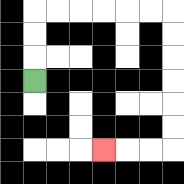{'start': '[1, 3]', 'end': '[4, 6]', 'path_directions': 'U,U,U,R,R,R,R,R,R,D,D,D,D,D,D,L,L,L', 'path_coordinates': '[[1, 3], [1, 2], [1, 1], [1, 0], [2, 0], [3, 0], [4, 0], [5, 0], [6, 0], [7, 0], [7, 1], [7, 2], [7, 3], [7, 4], [7, 5], [7, 6], [6, 6], [5, 6], [4, 6]]'}